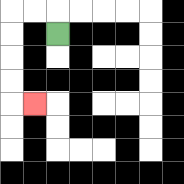{'start': '[2, 1]', 'end': '[1, 4]', 'path_directions': 'U,L,L,D,D,D,D,R', 'path_coordinates': '[[2, 1], [2, 0], [1, 0], [0, 0], [0, 1], [0, 2], [0, 3], [0, 4], [1, 4]]'}